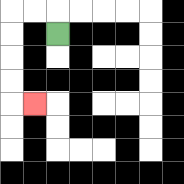{'start': '[2, 1]', 'end': '[1, 4]', 'path_directions': 'U,L,L,D,D,D,D,R', 'path_coordinates': '[[2, 1], [2, 0], [1, 0], [0, 0], [0, 1], [0, 2], [0, 3], [0, 4], [1, 4]]'}